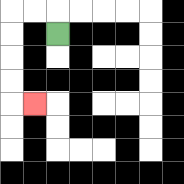{'start': '[2, 1]', 'end': '[1, 4]', 'path_directions': 'U,L,L,D,D,D,D,R', 'path_coordinates': '[[2, 1], [2, 0], [1, 0], [0, 0], [0, 1], [0, 2], [0, 3], [0, 4], [1, 4]]'}